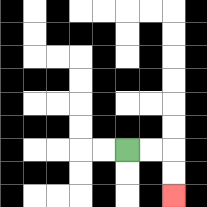{'start': '[5, 6]', 'end': '[7, 8]', 'path_directions': 'R,R,D,D', 'path_coordinates': '[[5, 6], [6, 6], [7, 6], [7, 7], [7, 8]]'}